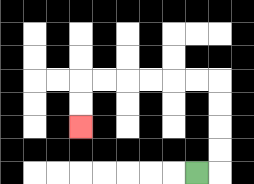{'start': '[8, 7]', 'end': '[3, 5]', 'path_directions': 'R,U,U,U,U,L,L,L,L,L,L,D,D', 'path_coordinates': '[[8, 7], [9, 7], [9, 6], [9, 5], [9, 4], [9, 3], [8, 3], [7, 3], [6, 3], [5, 3], [4, 3], [3, 3], [3, 4], [3, 5]]'}